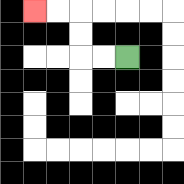{'start': '[5, 2]', 'end': '[1, 0]', 'path_directions': 'L,L,U,U,L,L', 'path_coordinates': '[[5, 2], [4, 2], [3, 2], [3, 1], [3, 0], [2, 0], [1, 0]]'}